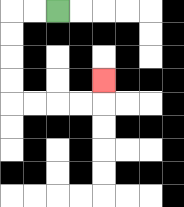{'start': '[2, 0]', 'end': '[4, 3]', 'path_directions': 'L,L,D,D,D,D,R,R,R,R,U', 'path_coordinates': '[[2, 0], [1, 0], [0, 0], [0, 1], [0, 2], [0, 3], [0, 4], [1, 4], [2, 4], [3, 4], [4, 4], [4, 3]]'}